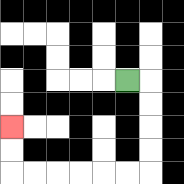{'start': '[5, 3]', 'end': '[0, 5]', 'path_directions': 'R,D,D,D,D,L,L,L,L,L,L,U,U', 'path_coordinates': '[[5, 3], [6, 3], [6, 4], [6, 5], [6, 6], [6, 7], [5, 7], [4, 7], [3, 7], [2, 7], [1, 7], [0, 7], [0, 6], [0, 5]]'}